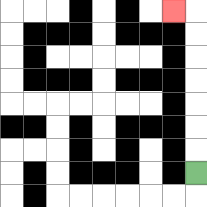{'start': '[8, 7]', 'end': '[7, 0]', 'path_directions': 'U,U,U,U,U,U,U,L', 'path_coordinates': '[[8, 7], [8, 6], [8, 5], [8, 4], [8, 3], [8, 2], [8, 1], [8, 0], [7, 0]]'}